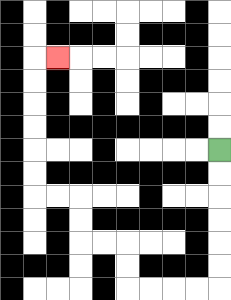{'start': '[9, 6]', 'end': '[2, 2]', 'path_directions': 'D,D,D,D,D,D,L,L,L,L,U,U,L,L,U,U,L,L,U,U,U,U,U,U,R', 'path_coordinates': '[[9, 6], [9, 7], [9, 8], [9, 9], [9, 10], [9, 11], [9, 12], [8, 12], [7, 12], [6, 12], [5, 12], [5, 11], [5, 10], [4, 10], [3, 10], [3, 9], [3, 8], [2, 8], [1, 8], [1, 7], [1, 6], [1, 5], [1, 4], [1, 3], [1, 2], [2, 2]]'}